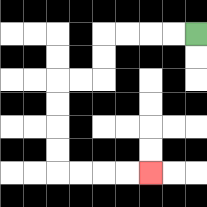{'start': '[8, 1]', 'end': '[6, 7]', 'path_directions': 'L,L,L,L,D,D,L,L,D,D,D,D,R,R,R,R', 'path_coordinates': '[[8, 1], [7, 1], [6, 1], [5, 1], [4, 1], [4, 2], [4, 3], [3, 3], [2, 3], [2, 4], [2, 5], [2, 6], [2, 7], [3, 7], [4, 7], [5, 7], [6, 7]]'}